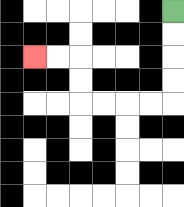{'start': '[7, 0]', 'end': '[1, 2]', 'path_directions': 'D,D,D,D,L,L,L,L,U,U,L,L', 'path_coordinates': '[[7, 0], [7, 1], [7, 2], [7, 3], [7, 4], [6, 4], [5, 4], [4, 4], [3, 4], [3, 3], [3, 2], [2, 2], [1, 2]]'}